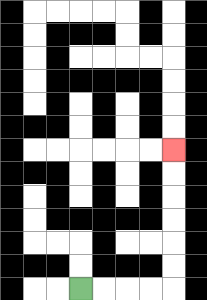{'start': '[3, 12]', 'end': '[7, 6]', 'path_directions': 'R,R,R,R,U,U,U,U,U,U', 'path_coordinates': '[[3, 12], [4, 12], [5, 12], [6, 12], [7, 12], [7, 11], [7, 10], [7, 9], [7, 8], [7, 7], [7, 6]]'}